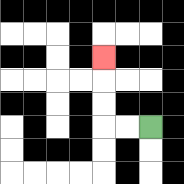{'start': '[6, 5]', 'end': '[4, 2]', 'path_directions': 'L,L,U,U,U', 'path_coordinates': '[[6, 5], [5, 5], [4, 5], [4, 4], [4, 3], [4, 2]]'}